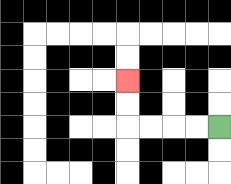{'start': '[9, 5]', 'end': '[5, 3]', 'path_directions': 'L,L,L,L,U,U', 'path_coordinates': '[[9, 5], [8, 5], [7, 5], [6, 5], [5, 5], [5, 4], [5, 3]]'}